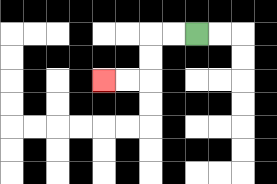{'start': '[8, 1]', 'end': '[4, 3]', 'path_directions': 'L,L,D,D,L,L', 'path_coordinates': '[[8, 1], [7, 1], [6, 1], [6, 2], [6, 3], [5, 3], [4, 3]]'}